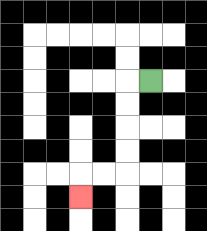{'start': '[6, 3]', 'end': '[3, 8]', 'path_directions': 'L,D,D,D,D,L,L,D', 'path_coordinates': '[[6, 3], [5, 3], [5, 4], [5, 5], [5, 6], [5, 7], [4, 7], [3, 7], [3, 8]]'}